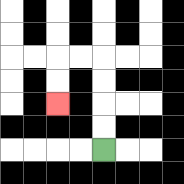{'start': '[4, 6]', 'end': '[2, 4]', 'path_directions': 'U,U,U,U,L,L,D,D', 'path_coordinates': '[[4, 6], [4, 5], [4, 4], [4, 3], [4, 2], [3, 2], [2, 2], [2, 3], [2, 4]]'}